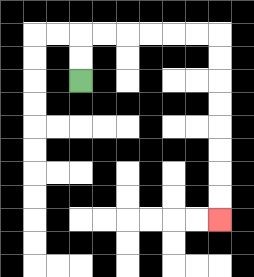{'start': '[3, 3]', 'end': '[9, 9]', 'path_directions': 'U,U,R,R,R,R,R,R,D,D,D,D,D,D,D,D', 'path_coordinates': '[[3, 3], [3, 2], [3, 1], [4, 1], [5, 1], [6, 1], [7, 1], [8, 1], [9, 1], [9, 2], [9, 3], [9, 4], [9, 5], [9, 6], [9, 7], [9, 8], [9, 9]]'}